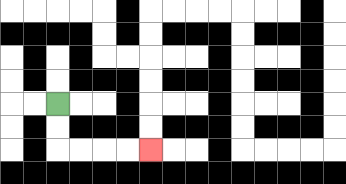{'start': '[2, 4]', 'end': '[6, 6]', 'path_directions': 'D,D,R,R,R,R', 'path_coordinates': '[[2, 4], [2, 5], [2, 6], [3, 6], [4, 6], [5, 6], [6, 6]]'}